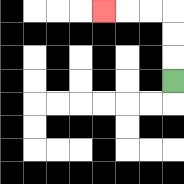{'start': '[7, 3]', 'end': '[4, 0]', 'path_directions': 'U,U,U,L,L,L', 'path_coordinates': '[[7, 3], [7, 2], [7, 1], [7, 0], [6, 0], [5, 0], [4, 0]]'}